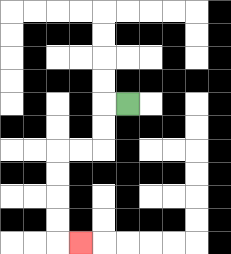{'start': '[5, 4]', 'end': '[3, 10]', 'path_directions': 'L,D,D,L,L,D,D,D,D,R', 'path_coordinates': '[[5, 4], [4, 4], [4, 5], [4, 6], [3, 6], [2, 6], [2, 7], [2, 8], [2, 9], [2, 10], [3, 10]]'}